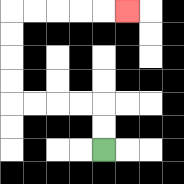{'start': '[4, 6]', 'end': '[5, 0]', 'path_directions': 'U,U,L,L,L,L,U,U,U,U,R,R,R,R,R', 'path_coordinates': '[[4, 6], [4, 5], [4, 4], [3, 4], [2, 4], [1, 4], [0, 4], [0, 3], [0, 2], [0, 1], [0, 0], [1, 0], [2, 0], [3, 0], [4, 0], [5, 0]]'}